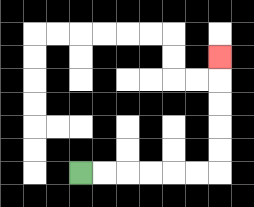{'start': '[3, 7]', 'end': '[9, 2]', 'path_directions': 'R,R,R,R,R,R,U,U,U,U,U', 'path_coordinates': '[[3, 7], [4, 7], [5, 7], [6, 7], [7, 7], [8, 7], [9, 7], [9, 6], [9, 5], [9, 4], [9, 3], [9, 2]]'}